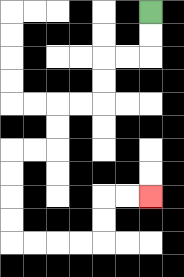{'start': '[6, 0]', 'end': '[6, 8]', 'path_directions': 'D,D,L,L,D,D,L,L,D,D,L,L,D,D,D,D,R,R,R,R,U,U,R,R', 'path_coordinates': '[[6, 0], [6, 1], [6, 2], [5, 2], [4, 2], [4, 3], [4, 4], [3, 4], [2, 4], [2, 5], [2, 6], [1, 6], [0, 6], [0, 7], [0, 8], [0, 9], [0, 10], [1, 10], [2, 10], [3, 10], [4, 10], [4, 9], [4, 8], [5, 8], [6, 8]]'}